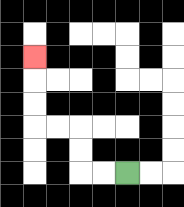{'start': '[5, 7]', 'end': '[1, 2]', 'path_directions': 'L,L,U,U,L,L,U,U,U', 'path_coordinates': '[[5, 7], [4, 7], [3, 7], [3, 6], [3, 5], [2, 5], [1, 5], [1, 4], [1, 3], [1, 2]]'}